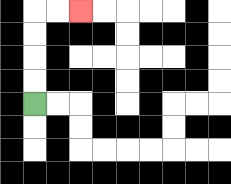{'start': '[1, 4]', 'end': '[3, 0]', 'path_directions': 'U,U,U,U,R,R', 'path_coordinates': '[[1, 4], [1, 3], [1, 2], [1, 1], [1, 0], [2, 0], [3, 0]]'}